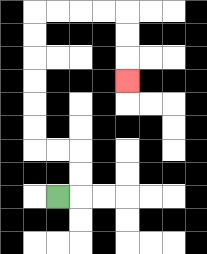{'start': '[2, 8]', 'end': '[5, 3]', 'path_directions': 'R,U,U,L,L,U,U,U,U,U,U,R,R,R,R,D,D,D', 'path_coordinates': '[[2, 8], [3, 8], [3, 7], [3, 6], [2, 6], [1, 6], [1, 5], [1, 4], [1, 3], [1, 2], [1, 1], [1, 0], [2, 0], [3, 0], [4, 0], [5, 0], [5, 1], [5, 2], [5, 3]]'}